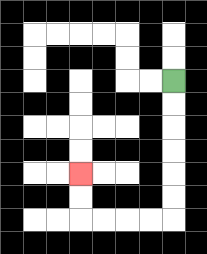{'start': '[7, 3]', 'end': '[3, 7]', 'path_directions': 'D,D,D,D,D,D,L,L,L,L,U,U', 'path_coordinates': '[[7, 3], [7, 4], [7, 5], [7, 6], [7, 7], [7, 8], [7, 9], [6, 9], [5, 9], [4, 9], [3, 9], [3, 8], [3, 7]]'}